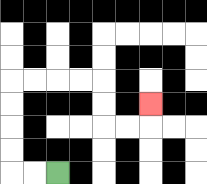{'start': '[2, 7]', 'end': '[6, 4]', 'path_directions': 'L,L,U,U,U,U,R,R,R,R,D,D,R,R,U', 'path_coordinates': '[[2, 7], [1, 7], [0, 7], [0, 6], [0, 5], [0, 4], [0, 3], [1, 3], [2, 3], [3, 3], [4, 3], [4, 4], [4, 5], [5, 5], [6, 5], [6, 4]]'}